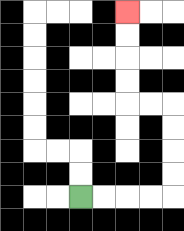{'start': '[3, 8]', 'end': '[5, 0]', 'path_directions': 'R,R,R,R,U,U,U,U,L,L,U,U,U,U', 'path_coordinates': '[[3, 8], [4, 8], [5, 8], [6, 8], [7, 8], [7, 7], [7, 6], [7, 5], [7, 4], [6, 4], [5, 4], [5, 3], [5, 2], [5, 1], [5, 0]]'}